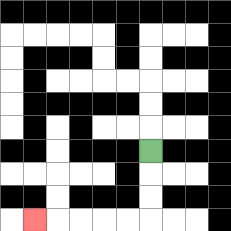{'start': '[6, 6]', 'end': '[1, 9]', 'path_directions': 'D,D,D,L,L,L,L,L', 'path_coordinates': '[[6, 6], [6, 7], [6, 8], [6, 9], [5, 9], [4, 9], [3, 9], [2, 9], [1, 9]]'}